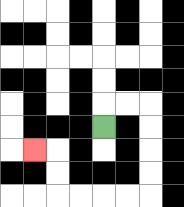{'start': '[4, 5]', 'end': '[1, 6]', 'path_directions': 'U,R,R,D,D,D,D,L,L,L,L,U,U,L', 'path_coordinates': '[[4, 5], [4, 4], [5, 4], [6, 4], [6, 5], [6, 6], [6, 7], [6, 8], [5, 8], [4, 8], [3, 8], [2, 8], [2, 7], [2, 6], [1, 6]]'}